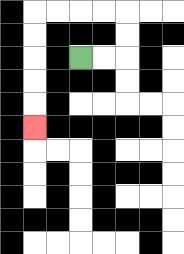{'start': '[3, 2]', 'end': '[1, 5]', 'path_directions': 'R,R,U,U,L,L,L,L,D,D,D,D,D', 'path_coordinates': '[[3, 2], [4, 2], [5, 2], [5, 1], [5, 0], [4, 0], [3, 0], [2, 0], [1, 0], [1, 1], [1, 2], [1, 3], [1, 4], [1, 5]]'}